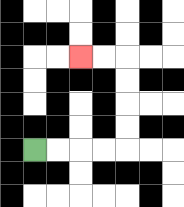{'start': '[1, 6]', 'end': '[3, 2]', 'path_directions': 'R,R,R,R,U,U,U,U,L,L', 'path_coordinates': '[[1, 6], [2, 6], [3, 6], [4, 6], [5, 6], [5, 5], [5, 4], [5, 3], [5, 2], [4, 2], [3, 2]]'}